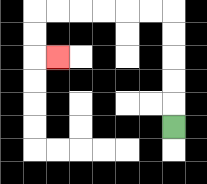{'start': '[7, 5]', 'end': '[2, 2]', 'path_directions': 'U,U,U,U,U,L,L,L,L,L,L,D,D,R', 'path_coordinates': '[[7, 5], [7, 4], [7, 3], [7, 2], [7, 1], [7, 0], [6, 0], [5, 0], [4, 0], [3, 0], [2, 0], [1, 0], [1, 1], [1, 2], [2, 2]]'}